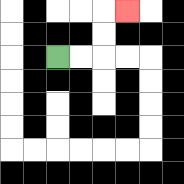{'start': '[2, 2]', 'end': '[5, 0]', 'path_directions': 'R,R,U,U,R', 'path_coordinates': '[[2, 2], [3, 2], [4, 2], [4, 1], [4, 0], [5, 0]]'}